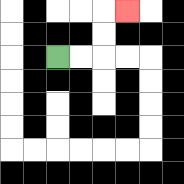{'start': '[2, 2]', 'end': '[5, 0]', 'path_directions': 'R,R,U,U,R', 'path_coordinates': '[[2, 2], [3, 2], [4, 2], [4, 1], [4, 0], [5, 0]]'}